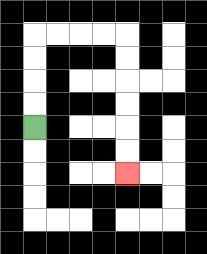{'start': '[1, 5]', 'end': '[5, 7]', 'path_directions': 'U,U,U,U,R,R,R,R,D,D,D,D,D,D', 'path_coordinates': '[[1, 5], [1, 4], [1, 3], [1, 2], [1, 1], [2, 1], [3, 1], [4, 1], [5, 1], [5, 2], [5, 3], [5, 4], [5, 5], [5, 6], [5, 7]]'}